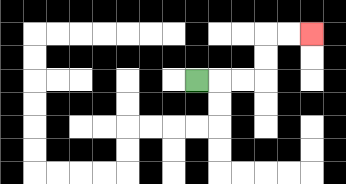{'start': '[8, 3]', 'end': '[13, 1]', 'path_directions': 'R,R,R,U,U,R,R', 'path_coordinates': '[[8, 3], [9, 3], [10, 3], [11, 3], [11, 2], [11, 1], [12, 1], [13, 1]]'}